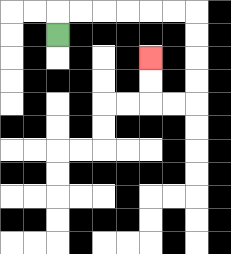{'start': '[2, 1]', 'end': '[6, 2]', 'path_directions': 'U,R,R,R,R,R,R,D,D,D,D,L,L,U,U', 'path_coordinates': '[[2, 1], [2, 0], [3, 0], [4, 0], [5, 0], [6, 0], [7, 0], [8, 0], [8, 1], [8, 2], [8, 3], [8, 4], [7, 4], [6, 4], [6, 3], [6, 2]]'}